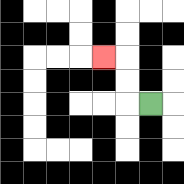{'start': '[6, 4]', 'end': '[4, 2]', 'path_directions': 'L,U,U,L', 'path_coordinates': '[[6, 4], [5, 4], [5, 3], [5, 2], [4, 2]]'}